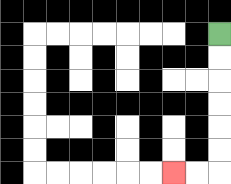{'start': '[9, 1]', 'end': '[7, 7]', 'path_directions': 'D,D,D,D,D,D,L,L', 'path_coordinates': '[[9, 1], [9, 2], [9, 3], [9, 4], [9, 5], [9, 6], [9, 7], [8, 7], [7, 7]]'}